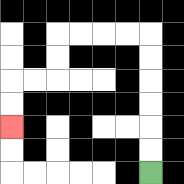{'start': '[6, 7]', 'end': '[0, 5]', 'path_directions': 'U,U,U,U,U,U,L,L,L,L,D,D,L,L,D,D', 'path_coordinates': '[[6, 7], [6, 6], [6, 5], [6, 4], [6, 3], [6, 2], [6, 1], [5, 1], [4, 1], [3, 1], [2, 1], [2, 2], [2, 3], [1, 3], [0, 3], [0, 4], [0, 5]]'}